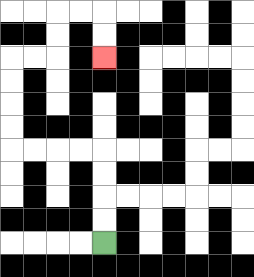{'start': '[4, 10]', 'end': '[4, 2]', 'path_directions': 'U,U,U,U,L,L,L,L,U,U,U,U,R,R,U,U,R,R,D,D', 'path_coordinates': '[[4, 10], [4, 9], [4, 8], [4, 7], [4, 6], [3, 6], [2, 6], [1, 6], [0, 6], [0, 5], [0, 4], [0, 3], [0, 2], [1, 2], [2, 2], [2, 1], [2, 0], [3, 0], [4, 0], [4, 1], [4, 2]]'}